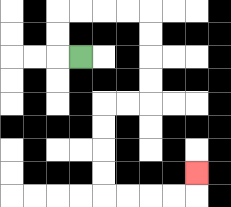{'start': '[3, 2]', 'end': '[8, 7]', 'path_directions': 'L,U,U,R,R,R,R,D,D,D,D,L,L,D,D,D,D,R,R,R,R,U', 'path_coordinates': '[[3, 2], [2, 2], [2, 1], [2, 0], [3, 0], [4, 0], [5, 0], [6, 0], [6, 1], [6, 2], [6, 3], [6, 4], [5, 4], [4, 4], [4, 5], [4, 6], [4, 7], [4, 8], [5, 8], [6, 8], [7, 8], [8, 8], [8, 7]]'}